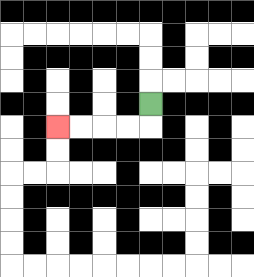{'start': '[6, 4]', 'end': '[2, 5]', 'path_directions': 'D,L,L,L,L', 'path_coordinates': '[[6, 4], [6, 5], [5, 5], [4, 5], [3, 5], [2, 5]]'}